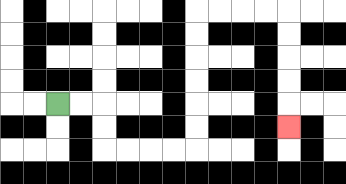{'start': '[2, 4]', 'end': '[12, 5]', 'path_directions': 'R,R,D,D,R,R,R,R,U,U,U,U,U,U,R,R,R,R,D,D,D,D,D', 'path_coordinates': '[[2, 4], [3, 4], [4, 4], [4, 5], [4, 6], [5, 6], [6, 6], [7, 6], [8, 6], [8, 5], [8, 4], [8, 3], [8, 2], [8, 1], [8, 0], [9, 0], [10, 0], [11, 0], [12, 0], [12, 1], [12, 2], [12, 3], [12, 4], [12, 5]]'}